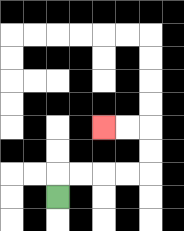{'start': '[2, 8]', 'end': '[4, 5]', 'path_directions': 'U,R,R,R,R,U,U,L,L', 'path_coordinates': '[[2, 8], [2, 7], [3, 7], [4, 7], [5, 7], [6, 7], [6, 6], [6, 5], [5, 5], [4, 5]]'}